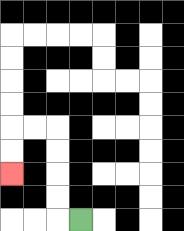{'start': '[3, 9]', 'end': '[0, 7]', 'path_directions': 'L,U,U,U,U,L,L,D,D', 'path_coordinates': '[[3, 9], [2, 9], [2, 8], [2, 7], [2, 6], [2, 5], [1, 5], [0, 5], [0, 6], [0, 7]]'}